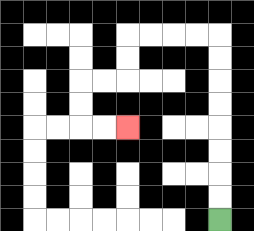{'start': '[9, 9]', 'end': '[5, 5]', 'path_directions': 'U,U,U,U,U,U,U,U,L,L,L,L,D,D,L,L,D,D,R,R', 'path_coordinates': '[[9, 9], [9, 8], [9, 7], [9, 6], [9, 5], [9, 4], [9, 3], [9, 2], [9, 1], [8, 1], [7, 1], [6, 1], [5, 1], [5, 2], [5, 3], [4, 3], [3, 3], [3, 4], [3, 5], [4, 5], [5, 5]]'}